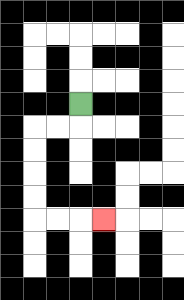{'start': '[3, 4]', 'end': '[4, 9]', 'path_directions': 'D,L,L,D,D,D,D,R,R,R', 'path_coordinates': '[[3, 4], [3, 5], [2, 5], [1, 5], [1, 6], [1, 7], [1, 8], [1, 9], [2, 9], [3, 9], [4, 9]]'}